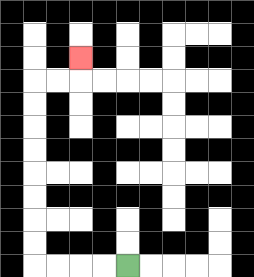{'start': '[5, 11]', 'end': '[3, 2]', 'path_directions': 'L,L,L,L,U,U,U,U,U,U,U,U,R,R,U', 'path_coordinates': '[[5, 11], [4, 11], [3, 11], [2, 11], [1, 11], [1, 10], [1, 9], [1, 8], [1, 7], [1, 6], [1, 5], [1, 4], [1, 3], [2, 3], [3, 3], [3, 2]]'}